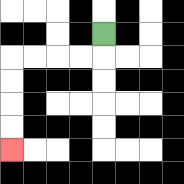{'start': '[4, 1]', 'end': '[0, 6]', 'path_directions': 'D,L,L,L,L,D,D,D,D', 'path_coordinates': '[[4, 1], [4, 2], [3, 2], [2, 2], [1, 2], [0, 2], [0, 3], [0, 4], [0, 5], [0, 6]]'}